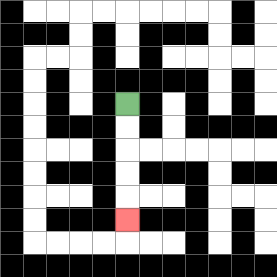{'start': '[5, 4]', 'end': '[5, 9]', 'path_directions': 'D,D,D,D,D', 'path_coordinates': '[[5, 4], [5, 5], [5, 6], [5, 7], [5, 8], [5, 9]]'}